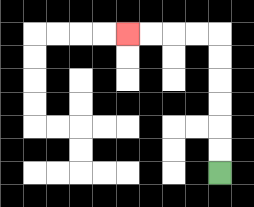{'start': '[9, 7]', 'end': '[5, 1]', 'path_directions': 'U,U,U,U,U,U,L,L,L,L', 'path_coordinates': '[[9, 7], [9, 6], [9, 5], [9, 4], [9, 3], [9, 2], [9, 1], [8, 1], [7, 1], [6, 1], [5, 1]]'}